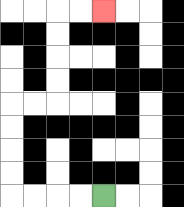{'start': '[4, 8]', 'end': '[4, 0]', 'path_directions': 'L,L,L,L,U,U,U,U,R,R,U,U,U,U,R,R', 'path_coordinates': '[[4, 8], [3, 8], [2, 8], [1, 8], [0, 8], [0, 7], [0, 6], [0, 5], [0, 4], [1, 4], [2, 4], [2, 3], [2, 2], [2, 1], [2, 0], [3, 0], [4, 0]]'}